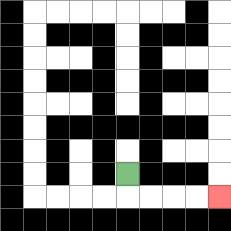{'start': '[5, 7]', 'end': '[9, 8]', 'path_directions': 'D,R,R,R,R', 'path_coordinates': '[[5, 7], [5, 8], [6, 8], [7, 8], [8, 8], [9, 8]]'}